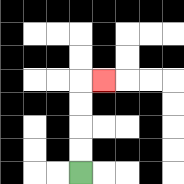{'start': '[3, 7]', 'end': '[4, 3]', 'path_directions': 'U,U,U,U,R', 'path_coordinates': '[[3, 7], [3, 6], [3, 5], [3, 4], [3, 3], [4, 3]]'}